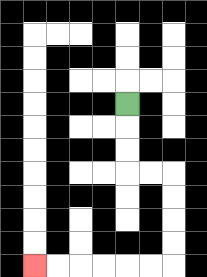{'start': '[5, 4]', 'end': '[1, 11]', 'path_directions': 'D,D,D,R,R,D,D,D,D,L,L,L,L,L,L', 'path_coordinates': '[[5, 4], [5, 5], [5, 6], [5, 7], [6, 7], [7, 7], [7, 8], [7, 9], [7, 10], [7, 11], [6, 11], [5, 11], [4, 11], [3, 11], [2, 11], [1, 11]]'}